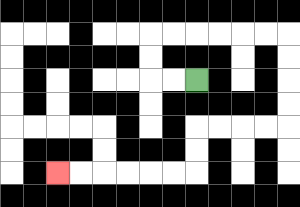{'start': '[8, 3]', 'end': '[2, 7]', 'path_directions': 'L,L,U,U,R,R,R,R,R,R,D,D,D,D,L,L,L,L,D,D,L,L,L,L,L,L', 'path_coordinates': '[[8, 3], [7, 3], [6, 3], [6, 2], [6, 1], [7, 1], [8, 1], [9, 1], [10, 1], [11, 1], [12, 1], [12, 2], [12, 3], [12, 4], [12, 5], [11, 5], [10, 5], [9, 5], [8, 5], [8, 6], [8, 7], [7, 7], [6, 7], [5, 7], [4, 7], [3, 7], [2, 7]]'}